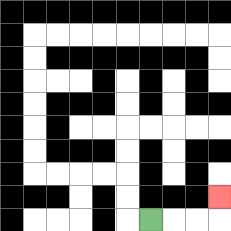{'start': '[6, 9]', 'end': '[9, 8]', 'path_directions': 'R,R,R,U', 'path_coordinates': '[[6, 9], [7, 9], [8, 9], [9, 9], [9, 8]]'}